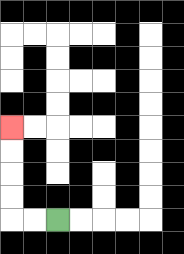{'start': '[2, 9]', 'end': '[0, 5]', 'path_directions': 'L,L,U,U,U,U', 'path_coordinates': '[[2, 9], [1, 9], [0, 9], [0, 8], [0, 7], [0, 6], [0, 5]]'}